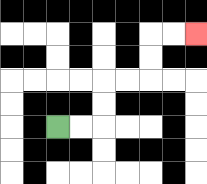{'start': '[2, 5]', 'end': '[8, 1]', 'path_directions': 'R,R,U,U,R,R,U,U,R,R', 'path_coordinates': '[[2, 5], [3, 5], [4, 5], [4, 4], [4, 3], [5, 3], [6, 3], [6, 2], [6, 1], [7, 1], [8, 1]]'}